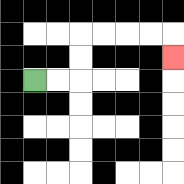{'start': '[1, 3]', 'end': '[7, 2]', 'path_directions': 'R,R,U,U,R,R,R,R,D', 'path_coordinates': '[[1, 3], [2, 3], [3, 3], [3, 2], [3, 1], [4, 1], [5, 1], [6, 1], [7, 1], [7, 2]]'}